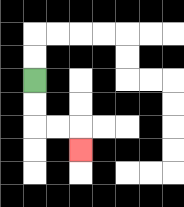{'start': '[1, 3]', 'end': '[3, 6]', 'path_directions': 'D,D,R,R,D', 'path_coordinates': '[[1, 3], [1, 4], [1, 5], [2, 5], [3, 5], [3, 6]]'}